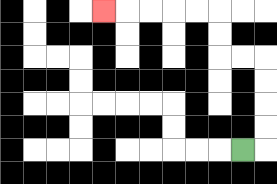{'start': '[10, 6]', 'end': '[4, 0]', 'path_directions': 'R,U,U,U,U,L,L,U,U,L,L,L,L,L', 'path_coordinates': '[[10, 6], [11, 6], [11, 5], [11, 4], [11, 3], [11, 2], [10, 2], [9, 2], [9, 1], [9, 0], [8, 0], [7, 0], [6, 0], [5, 0], [4, 0]]'}